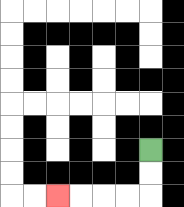{'start': '[6, 6]', 'end': '[2, 8]', 'path_directions': 'D,D,L,L,L,L', 'path_coordinates': '[[6, 6], [6, 7], [6, 8], [5, 8], [4, 8], [3, 8], [2, 8]]'}